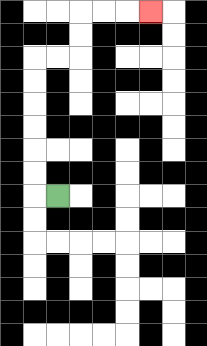{'start': '[2, 8]', 'end': '[6, 0]', 'path_directions': 'L,U,U,U,U,U,U,R,R,U,U,R,R,R', 'path_coordinates': '[[2, 8], [1, 8], [1, 7], [1, 6], [1, 5], [1, 4], [1, 3], [1, 2], [2, 2], [3, 2], [3, 1], [3, 0], [4, 0], [5, 0], [6, 0]]'}